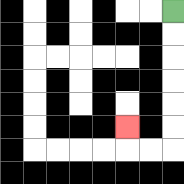{'start': '[7, 0]', 'end': '[5, 5]', 'path_directions': 'D,D,D,D,D,D,L,L,U', 'path_coordinates': '[[7, 0], [7, 1], [7, 2], [7, 3], [7, 4], [7, 5], [7, 6], [6, 6], [5, 6], [5, 5]]'}